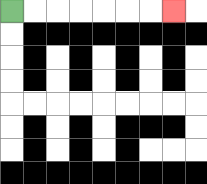{'start': '[0, 0]', 'end': '[7, 0]', 'path_directions': 'R,R,R,R,R,R,R', 'path_coordinates': '[[0, 0], [1, 0], [2, 0], [3, 0], [4, 0], [5, 0], [6, 0], [7, 0]]'}